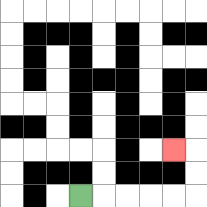{'start': '[3, 8]', 'end': '[7, 6]', 'path_directions': 'R,R,R,R,R,U,U,L', 'path_coordinates': '[[3, 8], [4, 8], [5, 8], [6, 8], [7, 8], [8, 8], [8, 7], [8, 6], [7, 6]]'}